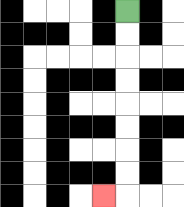{'start': '[5, 0]', 'end': '[4, 8]', 'path_directions': 'D,D,D,D,D,D,D,D,L', 'path_coordinates': '[[5, 0], [5, 1], [5, 2], [5, 3], [5, 4], [5, 5], [5, 6], [5, 7], [5, 8], [4, 8]]'}